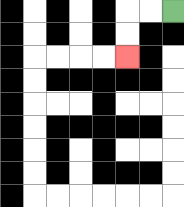{'start': '[7, 0]', 'end': '[5, 2]', 'path_directions': 'L,L,D,D', 'path_coordinates': '[[7, 0], [6, 0], [5, 0], [5, 1], [5, 2]]'}